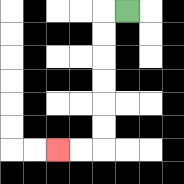{'start': '[5, 0]', 'end': '[2, 6]', 'path_directions': 'L,D,D,D,D,D,D,L,L', 'path_coordinates': '[[5, 0], [4, 0], [4, 1], [4, 2], [4, 3], [4, 4], [4, 5], [4, 6], [3, 6], [2, 6]]'}